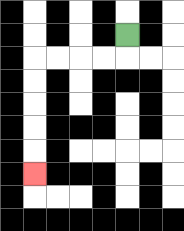{'start': '[5, 1]', 'end': '[1, 7]', 'path_directions': 'D,L,L,L,L,D,D,D,D,D', 'path_coordinates': '[[5, 1], [5, 2], [4, 2], [3, 2], [2, 2], [1, 2], [1, 3], [1, 4], [1, 5], [1, 6], [1, 7]]'}